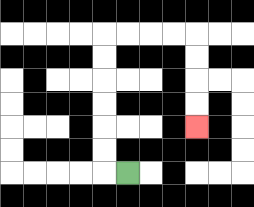{'start': '[5, 7]', 'end': '[8, 5]', 'path_directions': 'L,U,U,U,U,U,U,R,R,R,R,D,D,D,D', 'path_coordinates': '[[5, 7], [4, 7], [4, 6], [4, 5], [4, 4], [4, 3], [4, 2], [4, 1], [5, 1], [6, 1], [7, 1], [8, 1], [8, 2], [8, 3], [8, 4], [8, 5]]'}